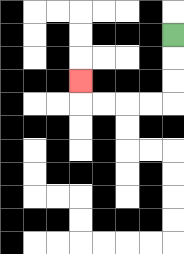{'start': '[7, 1]', 'end': '[3, 3]', 'path_directions': 'D,D,D,L,L,L,L,U', 'path_coordinates': '[[7, 1], [7, 2], [7, 3], [7, 4], [6, 4], [5, 4], [4, 4], [3, 4], [3, 3]]'}